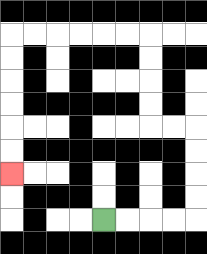{'start': '[4, 9]', 'end': '[0, 7]', 'path_directions': 'R,R,R,R,U,U,U,U,L,L,U,U,U,U,L,L,L,L,L,L,D,D,D,D,D,D', 'path_coordinates': '[[4, 9], [5, 9], [6, 9], [7, 9], [8, 9], [8, 8], [8, 7], [8, 6], [8, 5], [7, 5], [6, 5], [6, 4], [6, 3], [6, 2], [6, 1], [5, 1], [4, 1], [3, 1], [2, 1], [1, 1], [0, 1], [0, 2], [0, 3], [0, 4], [0, 5], [0, 6], [0, 7]]'}